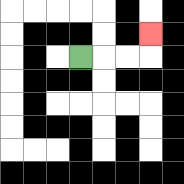{'start': '[3, 2]', 'end': '[6, 1]', 'path_directions': 'R,R,R,U', 'path_coordinates': '[[3, 2], [4, 2], [5, 2], [6, 2], [6, 1]]'}